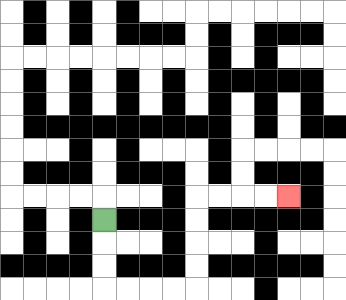{'start': '[4, 9]', 'end': '[12, 8]', 'path_directions': 'D,D,D,R,R,R,R,U,U,U,U,R,R,R,R', 'path_coordinates': '[[4, 9], [4, 10], [4, 11], [4, 12], [5, 12], [6, 12], [7, 12], [8, 12], [8, 11], [8, 10], [8, 9], [8, 8], [9, 8], [10, 8], [11, 8], [12, 8]]'}